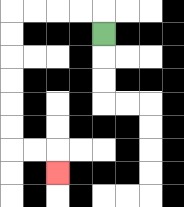{'start': '[4, 1]', 'end': '[2, 7]', 'path_directions': 'U,L,L,L,L,D,D,D,D,D,D,R,R,D', 'path_coordinates': '[[4, 1], [4, 0], [3, 0], [2, 0], [1, 0], [0, 0], [0, 1], [0, 2], [0, 3], [0, 4], [0, 5], [0, 6], [1, 6], [2, 6], [2, 7]]'}